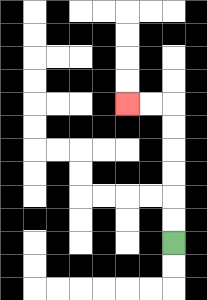{'start': '[7, 10]', 'end': '[5, 4]', 'path_directions': 'U,U,U,U,U,U,L,L', 'path_coordinates': '[[7, 10], [7, 9], [7, 8], [7, 7], [7, 6], [7, 5], [7, 4], [6, 4], [5, 4]]'}